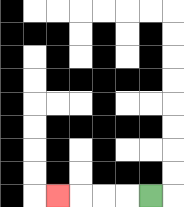{'start': '[6, 8]', 'end': '[2, 8]', 'path_directions': 'L,L,L,L', 'path_coordinates': '[[6, 8], [5, 8], [4, 8], [3, 8], [2, 8]]'}